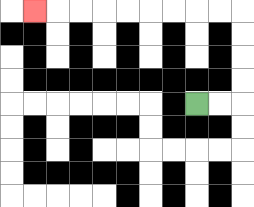{'start': '[8, 4]', 'end': '[1, 0]', 'path_directions': 'R,R,U,U,U,U,L,L,L,L,L,L,L,L,L', 'path_coordinates': '[[8, 4], [9, 4], [10, 4], [10, 3], [10, 2], [10, 1], [10, 0], [9, 0], [8, 0], [7, 0], [6, 0], [5, 0], [4, 0], [3, 0], [2, 0], [1, 0]]'}